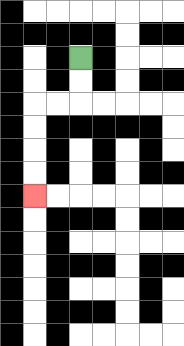{'start': '[3, 2]', 'end': '[1, 8]', 'path_directions': 'D,D,L,L,D,D,D,D', 'path_coordinates': '[[3, 2], [3, 3], [3, 4], [2, 4], [1, 4], [1, 5], [1, 6], [1, 7], [1, 8]]'}